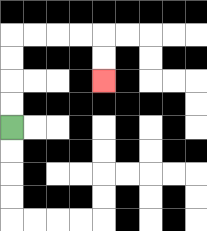{'start': '[0, 5]', 'end': '[4, 3]', 'path_directions': 'U,U,U,U,R,R,R,R,D,D', 'path_coordinates': '[[0, 5], [0, 4], [0, 3], [0, 2], [0, 1], [1, 1], [2, 1], [3, 1], [4, 1], [4, 2], [4, 3]]'}